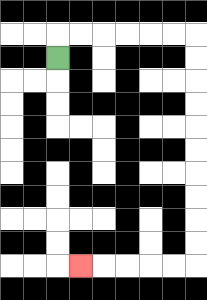{'start': '[2, 2]', 'end': '[3, 11]', 'path_directions': 'U,R,R,R,R,R,R,D,D,D,D,D,D,D,D,D,D,L,L,L,L,L', 'path_coordinates': '[[2, 2], [2, 1], [3, 1], [4, 1], [5, 1], [6, 1], [7, 1], [8, 1], [8, 2], [8, 3], [8, 4], [8, 5], [8, 6], [8, 7], [8, 8], [8, 9], [8, 10], [8, 11], [7, 11], [6, 11], [5, 11], [4, 11], [3, 11]]'}